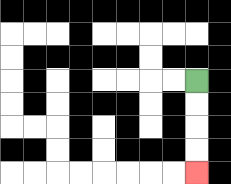{'start': '[8, 3]', 'end': '[8, 7]', 'path_directions': 'D,D,D,D', 'path_coordinates': '[[8, 3], [8, 4], [8, 5], [8, 6], [8, 7]]'}